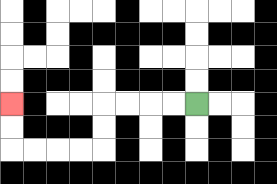{'start': '[8, 4]', 'end': '[0, 4]', 'path_directions': 'L,L,L,L,D,D,L,L,L,L,U,U', 'path_coordinates': '[[8, 4], [7, 4], [6, 4], [5, 4], [4, 4], [4, 5], [4, 6], [3, 6], [2, 6], [1, 6], [0, 6], [0, 5], [0, 4]]'}